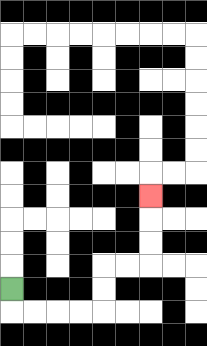{'start': '[0, 12]', 'end': '[6, 8]', 'path_directions': 'D,R,R,R,R,U,U,R,R,U,U,U', 'path_coordinates': '[[0, 12], [0, 13], [1, 13], [2, 13], [3, 13], [4, 13], [4, 12], [4, 11], [5, 11], [6, 11], [6, 10], [6, 9], [6, 8]]'}